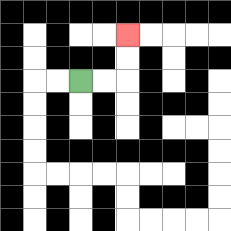{'start': '[3, 3]', 'end': '[5, 1]', 'path_directions': 'R,R,U,U', 'path_coordinates': '[[3, 3], [4, 3], [5, 3], [5, 2], [5, 1]]'}